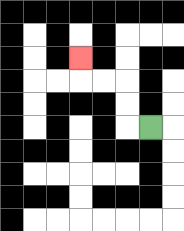{'start': '[6, 5]', 'end': '[3, 2]', 'path_directions': 'L,U,U,L,L,U', 'path_coordinates': '[[6, 5], [5, 5], [5, 4], [5, 3], [4, 3], [3, 3], [3, 2]]'}